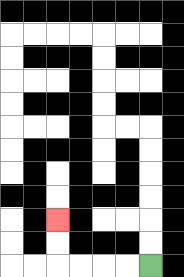{'start': '[6, 11]', 'end': '[2, 9]', 'path_directions': 'L,L,L,L,U,U', 'path_coordinates': '[[6, 11], [5, 11], [4, 11], [3, 11], [2, 11], [2, 10], [2, 9]]'}